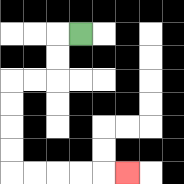{'start': '[3, 1]', 'end': '[5, 7]', 'path_directions': 'L,D,D,L,L,D,D,D,D,R,R,R,R,R', 'path_coordinates': '[[3, 1], [2, 1], [2, 2], [2, 3], [1, 3], [0, 3], [0, 4], [0, 5], [0, 6], [0, 7], [1, 7], [2, 7], [3, 7], [4, 7], [5, 7]]'}